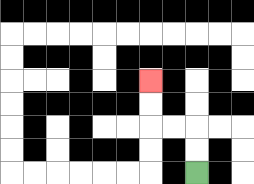{'start': '[8, 7]', 'end': '[6, 3]', 'path_directions': 'U,U,L,L,U,U', 'path_coordinates': '[[8, 7], [8, 6], [8, 5], [7, 5], [6, 5], [6, 4], [6, 3]]'}